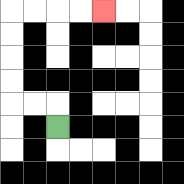{'start': '[2, 5]', 'end': '[4, 0]', 'path_directions': 'U,L,L,U,U,U,U,R,R,R,R', 'path_coordinates': '[[2, 5], [2, 4], [1, 4], [0, 4], [0, 3], [0, 2], [0, 1], [0, 0], [1, 0], [2, 0], [3, 0], [4, 0]]'}